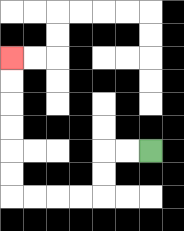{'start': '[6, 6]', 'end': '[0, 2]', 'path_directions': 'L,L,D,D,L,L,L,L,U,U,U,U,U,U', 'path_coordinates': '[[6, 6], [5, 6], [4, 6], [4, 7], [4, 8], [3, 8], [2, 8], [1, 8], [0, 8], [0, 7], [0, 6], [0, 5], [0, 4], [0, 3], [0, 2]]'}